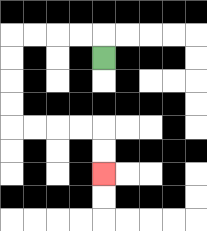{'start': '[4, 2]', 'end': '[4, 7]', 'path_directions': 'U,L,L,L,L,D,D,D,D,R,R,R,R,D,D', 'path_coordinates': '[[4, 2], [4, 1], [3, 1], [2, 1], [1, 1], [0, 1], [0, 2], [0, 3], [0, 4], [0, 5], [1, 5], [2, 5], [3, 5], [4, 5], [4, 6], [4, 7]]'}